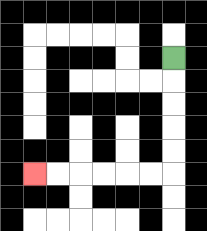{'start': '[7, 2]', 'end': '[1, 7]', 'path_directions': 'D,D,D,D,D,L,L,L,L,L,L', 'path_coordinates': '[[7, 2], [7, 3], [7, 4], [7, 5], [7, 6], [7, 7], [6, 7], [5, 7], [4, 7], [3, 7], [2, 7], [1, 7]]'}